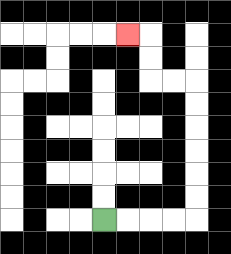{'start': '[4, 9]', 'end': '[5, 1]', 'path_directions': 'R,R,R,R,U,U,U,U,U,U,L,L,U,U,L', 'path_coordinates': '[[4, 9], [5, 9], [6, 9], [7, 9], [8, 9], [8, 8], [8, 7], [8, 6], [8, 5], [8, 4], [8, 3], [7, 3], [6, 3], [6, 2], [6, 1], [5, 1]]'}